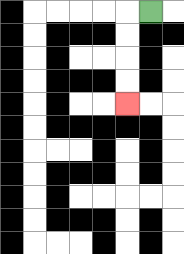{'start': '[6, 0]', 'end': '[5, 4]', 'path_directions': 'L,D,D,D,D', 'path_coordinates': '[[6, 0], [5, 0], [5, 1], [5, 2], [5, 3], [5, 4]]'}